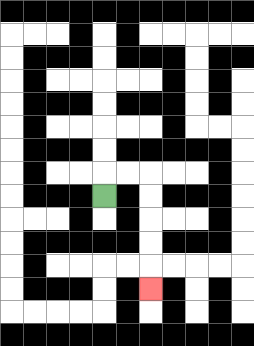{'start': '[4, 8]', 'end': '[6, 12]', 'path_directions': 'U,R,R,D,D,D,D,D', 'path_coordinates': '[[4, 8], [4, 7], [5, 7], [6, 7], [6, 8], [6, 9], [6, 10], [6, 11], [6, 12]]'}